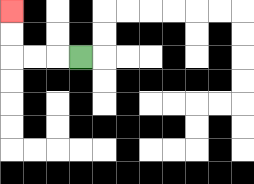{'start': '[3, 2]', 'end': '[0, 0]', 'path_directions': 'L,L,L,U,U', 'path_coordinates': '[[3, 2], [2, 2], [1, 2], [0, 2], [0, 1], [0, 0]]'}